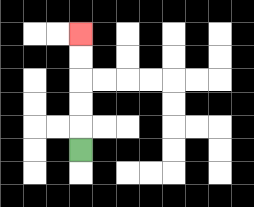{'start': '[3, 6]', 'end': '[3, 1]', 'path_directions': 'U,U,U,U,U', 'path_coordinates': '[[3, 6], [3, 5], [3, 4], [3, 3], [3, 2], [3, 1]]'}